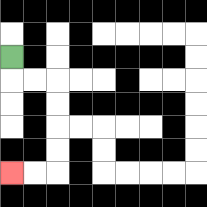{'start': '[0, 2]', 'end': '[0, 7]', 'path_directions': 'D,R,R,D,D,D,D,L,L', 'path_coordinates': '[[0, 2], [0, 3], [1, 3], [2, 3], [2, 4], [2, 5], [2, 6], [2, 7], [1, 7], [0, 7]]'}